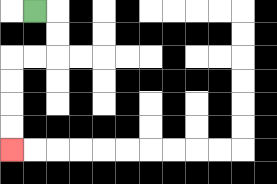{'start': '[1, 0]', 'end': '[0, 6]', 'path_directions': 'R,D,D,L,L,D,D,D,D', 'path_coordinates': '[[1, 0], [2, 0], [2, 1], [2, 2], [1, 2], [0, 2], [0, 3], [0, 4], [0, 5], [0, 6]]'}